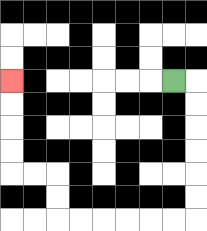{'start': '[7, 3]', 'end': '[0, 3]', 'path_directions': 'R,D,D,D,D,D,D,L,L,L,L,L,L,U,U,L,L,U,U,U,U', 'path_coordinates': '[[7, 3], [8, 3], [8, 4], [8, 5], [8, 6], [8, 7], [8, 8], [8, 9], [7, 9], [6, 9], [5, 9], [4, 9], [3, 9], [2, 9], [2, 8], [2, 7], [1, 7], [0, 7], [0, 6], [0, 5], [0, 4], [0, 3]]'}